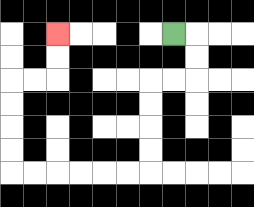{'start': '[7, 1]', 'end': '[2, 1]', 'path_directions': 'R,D,D,L,L,D,D,D,D,L,L,L,L,L,L,U,U,U,U,R,R,U,U', 'path_coordinates': '[[7, 1], [8, 1], [8, 2], [8, 3], [7, 3], [6, 3], [6, 4], [6, 5], [6, 6], [6, 7], [5, 7], [4, 7], [3, 7], [2, 7], [1, 7], [0, 7], [0, 6], [0, 5], [0, 4], [0, 3], [1, 3], [2, 3], [2, 2], [2, 1]]'}